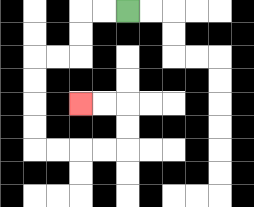{'start': '[5, 0]', 'end': '[3, 4]', 'path_directions': 'L,L,D,D,L,L,D,D,D,D,R,R,R,R,U,U,L,L', 'path_coordinates': '[[5, 0], [4, 0], [3, 0], [3, 1], [3, 2], [2, 2], [1, 2], [1, 3], [1, 4], [1, 5], [1, 6], [2, 6], [3, 6], [4, 6], [5, 6], [5, 5], [5, 4], [4, 4], [3, 4]]'}